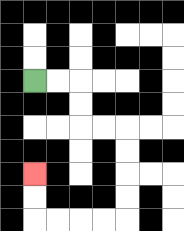{'start': '[1, 3]', 'end': '[1, 7]', 'path_directions': 'R,R,D,D,R,R,D,D,D,D,L,L,L,L,U,U', 'path_coordinates': '[[1, 3], [2, 3], [3, 3], [3, 4], [3, 5], [4, 5], [5, 5], [5, 6], [5, 7], [5, 8], [5, 9], [4, 9], [3, 9], [2, 9], [1, 9], [1, 8], [1, 7]]'}